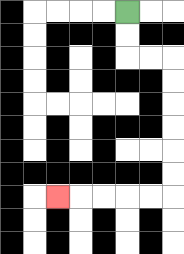{'start': '[5, 0]', 'end': '[2, 8]', 'path_directions': 'D,D,R,R,D,D,D,D,D,D,L,L,L,L,L', 'path_coordinates': '[[5, 0], [5, 1], [5, 2], [6, 2], [7, 2], [7, 3], [7, 4], [7, 5], [7, 6], [7, 7], [7, 8], [6, 8], [5, 8], [4, 8], [3, 8], [2, 8]]'}